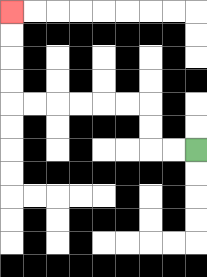{'start': '[8, 6]', 'end': '[0, 0]', 'path_directions': 'L,L,U,U,L,L,L,L,L,L,U,U,U,U', 'path_coordinates': '[[8, 6], [7, 6], [6, 6], [6, 5], [6, 4], [5, 4], [4, 4], [3, 4], [2, 4], [1, 4], [0, 4], [0, 3], [0, 2], [0, 1], [0, 0]]'}